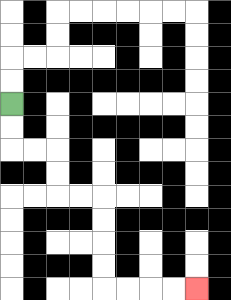{'start': '[0, 4]', 'end': '[8, 12]', 'path_directions': 'D,D,R,R,D,D,R,R,D,D,D,D,R,R,R,R', 'path_coordinates': '[[0, 4], [0, 5], [0, 6], [1, 6], [2, 6], [2, 7], [2, 8], [3, 8], [4, 8], [4, 9], [4, 10], [4, 11], [4, 12], [5, 12], [6, 12], [7, 12], [8, 12]]'}